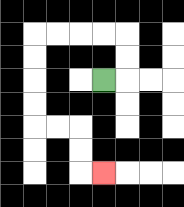{'start': '[4, 3]', 'end': '[4, 7]', 'path_directions': 'R,U,U,L,L,L,L,D,D,D,D,R,R,D,D,R', 'path_coordinates': '[[4, 3], [5, 3], [5, 2], [5, 1], [4, 1], [3, 1], [2, 1], [1, 1], [1, 2], [1, 3], [1, 4], [1, 5], [2, 5], [3, 5], [3, 6], [3, 7], [4, 7]]'}